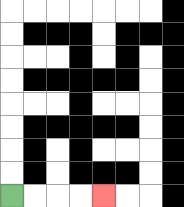{'start': '[0, 8]', 'end': '[4, 8]', 'path_directions': 'R,R,R,R', 'path_coordinates': '[[0, 8], [1, 8], [2, 8], [3, 8], [4, 8]]'}